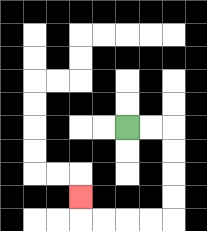{'start': '[5, 5]', 'end': '[3, 8]', 'path_directions': 'R,R,D,D,D,D,L,L,L,L,U', 'path_coordinates': '[[5, 5], [6, 5], [7, 5], [7, 6], [7, 7], [7, 8], [7, 9], [6, 9], [5, 9], [4, 9], [3, 9], [3, 8]]'}